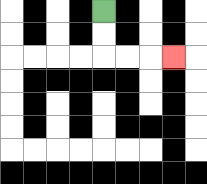{'start': '[4, 0]', 'end': '[7, 2]', 'path_directions': 'D,D,R,R,R', 'path_coordinates': '[[4, 0], [4, 1], [4, 2], [5, 2], [6, 2], [7, 2]]'}